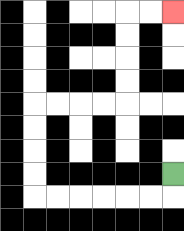{'start': '[7, 7]', 'end': '[7, 0]', 'path_directions': 'D,L,L,L,L,L,L,U,U,U,U,R,R,R,R,U,U,U,U,R,R', 'path_coordinates': '[[7, 7], [7, 8], [6, 8], [5, 8], [4, 8], [3, 8], [2, 8], [1, 8], [1, 7], [1, 6], [1, 5], [1, 4], [2, 4], [3, 4], [4, 4], [5, 4], [5, 3], [5, 2], [5, 1], [5, 0], [6, 0], [7, 0]]'}